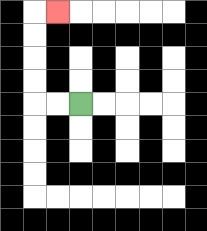{'start': '[3, 4]', 'end': '[2, 0]', 'path_directions': 'L,L,U,U,U,U,R', 'path_coordinates': '[[3, 4], [2, 4], [1, 4], [1, 3], [1, 2], [1, 1], [1, 0], [2, 0]]'}